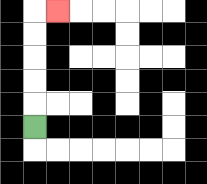{'start': '[1, 5]', 'end': '[2, 0]', 'path_directions': 'U,U,U,U,U,R', 'path_coordinates': '[[1, 5], [1, 4], [1, 3], [1, 2], [1, 1], [1, 0], [2, 0]]'}